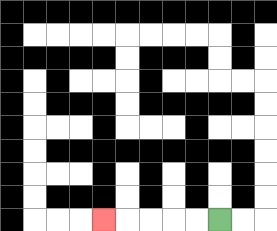{'start': '[9, 9]', 'end': '[4, 9]', 'path_directions': 'L,L,L,L,L', 'path_coordinates': '[[9, 9], [8, 9], [7, 9], [6, 9], [5, 9], [4, 9]]'}